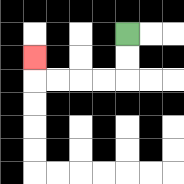{'start': '[5, 1]', 'end': '[1, 2]', 'path_directions': 'D,D,L,L,L,L,U', 'path_coordinates': '[[5, 1], [5, 2], [5, 3], [4, 3], [3, 3], [2, 3], [1, 3], [1, 2]]'}